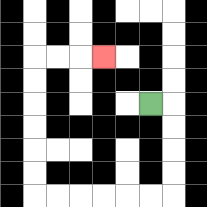{'start': '[6, 4]', 'end': '[4, 2]', 'path_directions': 'R,D,D,D,D,L,L,L,L,L,L,U,U,U,U,U,U,R,R,R', 'path_coordinates': '[[6, 4], [7, 4], [7, 5], [7, 6], [7, 7], [7, 8], [6, 8], [5, 8], [4, 8], [3, 8], [2, 8], [1, 8], [1, 7], [1, 6], [1, 5], [1, 4], [1, 3], [1, 2], [2, 2], [3, 2], [4, 2]]'}